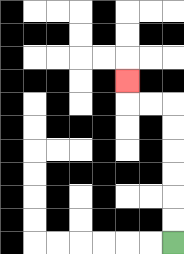{'start': '[7, 10]', 'end': '[5, 3]', 'path_directions': 'U,U,U,U,U,U,L,L,U', 'path_coordinates': '[[7, 10], [7, 9], [7, 8], [7, 7], [7, 6], [7, 5], [7, 4], [6, 4], [5, 4], [5, 3]]'}